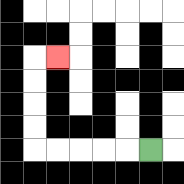{'start': '[6, 6]', 'end': '[2, 2]', 'path_directions': 'L,L,L,L,L,U,U,U,U,R', 'path_coordinates': '[[6, 6], [5, 6], [4, 6], [3, 6], [2, 6], [1, 6], [1, 5], [1, 4], [1, 3], [1, 2], [2, 2]]'}